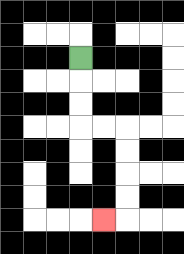{'start': '[3, 2]', 'end': '[4, 9]', 'path_directions': 'D,D,D,R,R,D,D,D,D,L', 'path_coordinates': '[[3, 2], [3, 3], [3, 4], [3, 5], [4, 5], [5, 5], [5, 6], [5, 7], [5, 8], [5, 9], [4, 9]]'}